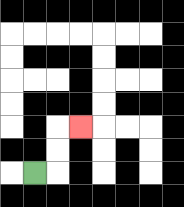{'start': '[1, 7]', 'end': '[3, 5]', 'path_directions': 'R,U,U,R', 'path_coordinates': '[[1, 7], [2, 7], [2, 6], [2, 5], [3, 5]]'}